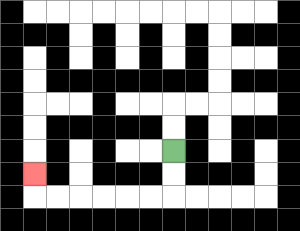{'start': '[7, 6]', 'end': '[1, 7]', 'path_directions': 'D,D,L,L,L,L,L,L,U', 'path_coordinates': '[[7, 6], [7, 7], [7, 8], [6, 8], [5, 8], [4, 8], [3, 8], [2, 8], [1, 8], [1, 7]]'}